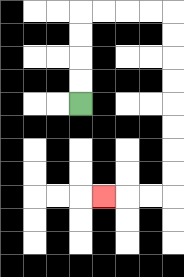{'start': '[3, 4]', 'end': '[4, 8]', 'path_directions': 'U,U,U,U,R,R,R,R,D,D,D,D,D,D,D,D,L,L,L', 'path_coordinates': '[[3, 4], [3, 3], [3, 2], [3, 1], [3, 0], [4, 0], [5, 0], [6, 0], [7, 0], [7, 1], [7, 2], [7, 3], [7, 4], [7, 5], [7, 6], [7, 7], [7, 8], [6, 8], [5, 8], [4, 8]]'}